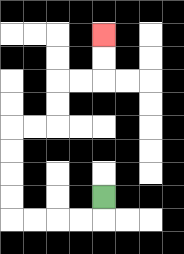{'start': '[4, 8]', 'end': '[4, 1]', 'path_directions': 'D,L,L,L,L,U,U,U,U,R,R,U,U,R,R,U,U', 'path_coordinates': '[[4, 8], [4, 9], [3, 9], [2, 9], [1, 9], [0, 9], [0, 8], [0, 7], [0, 6], [0, 5], [1, 5], [2, 5], [2, 4], [2, 3], [3, 3], [4, 3], [4, 2], [4, 1]]'}